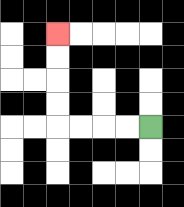{'start': '[6, 5]', 'end': '[2, 1]', 'path_directions': 'L,L,L,L,U,U,U,U', 'path_coordinates': '[[6, 5], [5, 5], [4, 5], [3, 5], [2, 5], [2, 4], [2, 3], [2, 2], [2, 1]]'}